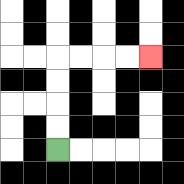{'start': '[2, 6]', 'end': '[6, 2]', 'path_directions': 'U,U,U,U,R,R,R,R', 'path_coordinates': '[[2, 6], [2, 5], [2, 4], [2, 3], [2, 2], [3, 2], [4, 2], [5, 2], [6, 2]]'}